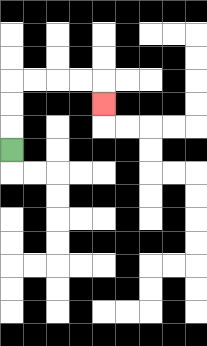{'start': '[0, 6]', 'end': '[4, 4]', 'path_directions': 'U,U,U,R,R,R,R,D', 'path_coordinates': '[[0, 6], [0, 5], [0, 4], [0, 3], [1, 3], [2, 3], [3, 3], [4, 3], [4, 4]]'}